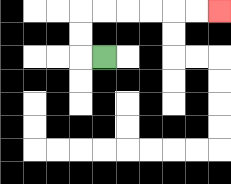{'start': '[4, 2]', 'end': '[9, 0]', 'path_directions': 'L,U,U,R,R,R,R,R,R', 'path_coordinates': '[[4, 2], [3, 2], [3, 1], [3, 0], [4, 0], [5, 0], [6, 0], [7, 0], [8, 0], [9, 0]]'}